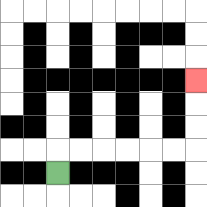{'start': '[2, 7]', 'end': '[8, 3]', 'path_directions': 'U,R,R,R,R,R,R,U,U,U', 'path_coordinates': '[[2, 7], [2, 6], [3, 6], [4, 6], [5, 6], [6, 6], [7, 6], [8, 6], [8, 5], [8, 4], [8, 3]]'}